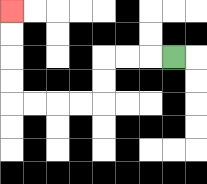{'start': '[7, 2]', 'end': '[0, 0]', 'path_directions': 'L,L,L,D,D,L,L,L,L,U,U,U,U', 'path_coordinates': '[[7, 2], [6, 2], [5, 2], [4, 2], [4, 3], [4, 4], [3, 4], [2, 4], [1, 4], [0, 4], [0, 3], [0, 2], [0, 1], [0, 0]]'}